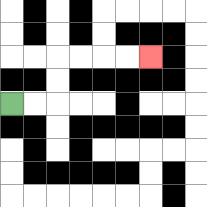{'start': '[0, 4]', 'end': '[6, 2]', 'path_directions': 'R,R,U,U,R,R,R,R', 'path_coordinates': '[[0, 4], [1, 4], [2, 4], [2, 3], [2, 2], [3, 2], [4, 2], [5, 2], [6, 2]]'}